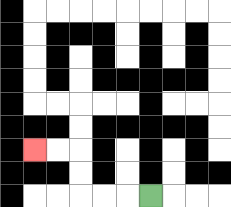{'start': '[6, 8]', 'end': '[1, 6]', 'path_directions': 'L,L,L,U,U,L,L', 'path_coordinates': '[[6, 8], [5, 8], [4, 8], [3, 8], [3, 7], [3, 6], [2, 6], [1, 6]]'}